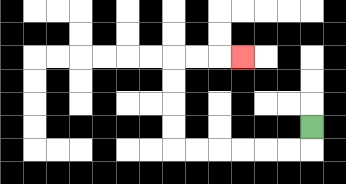{'start': '[13, 5]', 'end': '[10, 2]', 'path_directions': 'D,L,L,L,L,L,L,U,U,U,U,R,R,R', 'path_coordinates': '[[13, 5], [13, 6], [12, 6], [11, 6], [10, 6], [9, 6], [8, 6], [7, 6], [7, 5], [7, 4], [7, 3], [7, 2], [8, 2], [9, 2], [10, 2]]'}